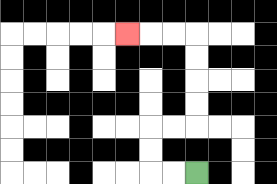{'start': '[8, 7]', 'end': '[5, 1]', 'path_directions': 'L,L,U,U,R,R,U,U,U,U,L,L,L', 'path_coordinates': '[[8, 7], [7, 7], [6, 7], [6, 6], [6, 5], [7, 5], [8, 5], [8, 4], [8, 3], [8, 2], [8, 1], [7, 1], [6, 1], [5, 1]]'}